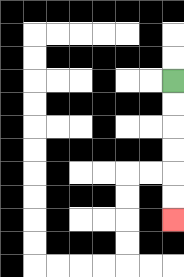{'start': '[7, 3]', 'end': '[7, 9]', 'path_directions': 'D,D,D,D,D,D', 'path_coordinates': '[[7, 3], [7, 4], [7, 5], [7, 6], [7, 7], [7, 8], [7, 9]]'}